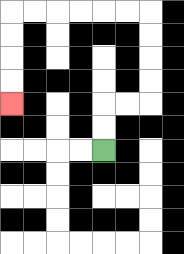{'start': '[4, 6]', 'end': '[0, 4]', 'path_directions': 'U,U,R,R,U,U,U,U,L,L,L,L,L,L,D,D,D,D', 'path_coordinates': '[[4, 6], [4, 5], [4, 4], [5, 4], [6, 4], [6, 3], [6, 2], [6, 1], [6, 0], [5, 0], [4, 0], [3, 0], [2, 0], [1, 0], [0, 0], [0, 1], [0, 2], [0, 3], [0, 4]]'}